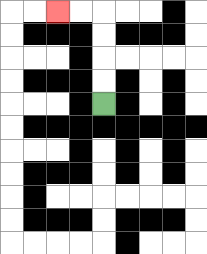{'start': '[4, 4]', 'end': '[2, 0]', 'path_directions': 'U,U,U,U,L,L', 'path_coordinates': '[[4, 4], [4, 3], [4, 2], [4, 1], [4, 0], [3, 0], [2, 0]]'}